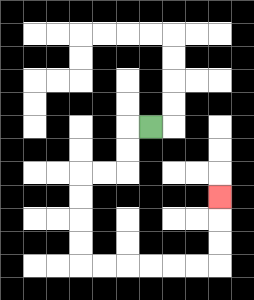{'start': '[6, 5]', 'end': '[9, 8]', 'path_directions': 'L,D,D,L,L,D,D,D,D,R,R,R,R,R,R,U,U,U', 'path_coordinates': '[[6, 5], [5, 5], [5, 6], [5, 7], [4, 7], [3, 7], [3, 8], [3, 9], [3, 10], [3, 11], [4, 11], [5, 11], [6, 11], [7, 11], [8, 11], [9, 11], [9, 10], [9, 9], [9, 8]]'}